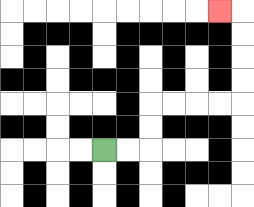{'start': '[4, 6]', 'end': '[9, 0]', 'path_directions': 'R,R,U,U,R,R,R,R,U,U,U,U,L', 'path_coordinates': '[[4, 6], [5, 6], [6, 6], [6, 5], [6, 4], [7, 4], [8, 4], [9, 4], [10, 4], [10, 3], [10, 2], [10, 1], [10, 0], [9, 0]]'}